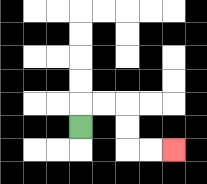{'start': '[3, 5]', 'end': '[7, 6]', 'path_directions': 'U,R,R,D,D,R,R', 'path_coordinates': '[[3, 5], [3, 4], [4, 4], [5, 4], [5, 5], [5, 6], [6, 6], [7, 6]]'}